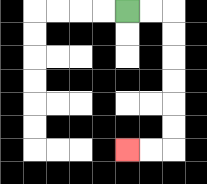{'start': '[5, 0]', 'end': '[5, 6]', 'path_directions': 'R,R,D,D,D,D,D,D,L,L', 'path_coordinates': '[[5, 0], [6, 0], [7, 0], [7, 1], [7, 2], [7, 3], [7, 4], [7, 5], [7, 6], [6, 6], [5, 6]]'}